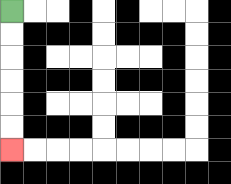{'start': '[0, 0]', 'end': '[0, 6]', 'path_directions': 'D,D,D,D,D,D', 'path_coordinates': '[[0, 0], [0, 1], [0, 2], [0, 3], [0, 4], [0, 5], [0, 6]]'}